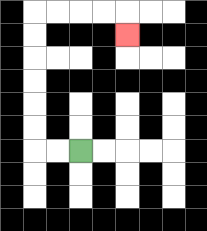{'start': '[3, 6]', 'end': '[5, 1]', 'path_directions': 'L,L,U,U,U,U,U,U,R,R,R,R,D', 'path_coordinates': '[[3, 6], [2, 6], [1, 6], [1, 5], [1, 4], [1, 3], [1, 2], [1, 1], [1, 0], [2, 0], [3, 0], [4, 0], [5, 0], [5, 1]]'}